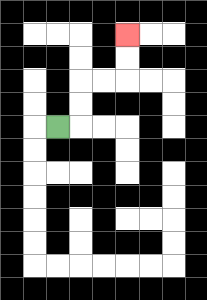{'start': '[2, 5]', 'end': '[5, 1]', 'path_directions': 'R,U,U,R,R,U,U', 'path_coordinates': '[[2, 5], [3, 5], [3, 4], [3, 3], [4, 3], [5, 3], [5, 2], [5, 1]]'}